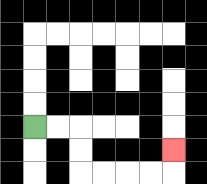{'start': '[1, 5]', 'end': '[7, 6]', 'path_directions': 'R,R,D,D,R,R,R,R,U', 'path_coordinates': '[[1, 5], [2, 5], [3, 5], [3, 6], [3, 7], [4, 7], [5, 7], [6, 7], [7, 7], [7, 6]]'}